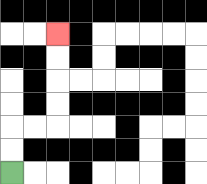{'start': '[0, 7]', 'end': '[2, 1]', 'path_directions': 'U,U,R,R,U,U,U,U', 'path_coordinates': '[[0, 7], [0, 6], [0, 5], [1, 5], [2, 5], [2, 4], [2, 3], [2, 2], [2, 1]]'}